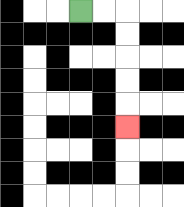{'start': '[3, 0]', 'end': '[5, 5]', 'path_directions': 'R,R,D,D,D,D,D', 'path_coordinates': '[[3, 0], [4, 0], [5, 0], [5, 1], [5, 2], [5, 3], [5, 4], [5, 5]]'}